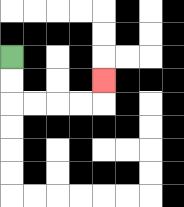{'start': '[0, 2]', 'end': '[4, 3]', 'path_directions': 'D,D,R,R,R,R,U', 'path_coordinates': '[[0, 2], [0, 3], [0, 4], [1, 4], [2, 4], [3, 4], [4, 4], [4, 3]]'}